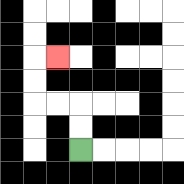{'start': '[3, 6]', 'end': '[2, 2]', 'path_directions': 'U,U,L,L,U,U,R', 'path_coordinates': '[[3, 6], [3, 5], [3, 4], [2, 4], [1, 4], [1, 3], [1, 2], [2, 2]]'}